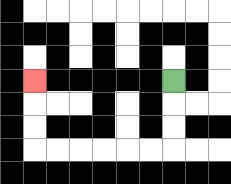{'start': '[7, 3]', 'end': '[1, 3]', 'path_directions': 'D,D,D,L,L,L,L,L,L,U,U,U', 'path_coordinates': '[[7, 3], [7, 4], [7, 5], [7, 6], [6, 6], [5, 6], [4, 6], [3, 6], [2, 6], [1, 6], [1, 5], [1, 4], [1, 3]]'}